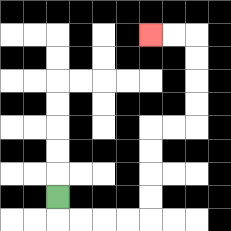{'start': '[2, 8]', 'end': '[6, 1]', 'path_directions': 'D,R,R,R,R,U,U,U,U,R,R,U,U,U,U,L,L', 'path_coordinates': '[[2, 8], [2, 9], [3, 9], [4, 9], [5, 9], [6, 9], [6, 8], [6, 7], [6, 6], [6, 5], [7, 5], [8, 5], [8, 4], [8, 3], [8, 2], [8, 1], [7, 1], [6, 1]]'}